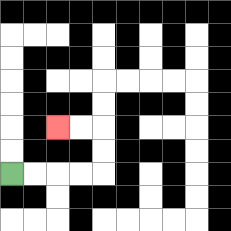{'start': '[0, 7]', 'end': '[2, 5]', 'path_directions': 'R,R,R,R,U,U,L,L', 'path_coordinates': '[[0, 7], [1, 7], [2, 7], [3, 7], [4, 7], [4, 6], [4, 5], [3, 5], [2, 5]]'}